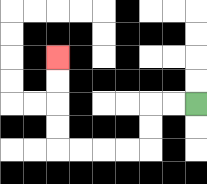{'start': '[8, 4]', 'end': '[2, 2]', 'path_directions': 'L,L,D,D,L,L,L,L,U,U,U,U', 'path_coordinates': '[[8, 4], [7, 4], [6, 4], [6, 5], [6, 6], [5, 6], [4, 6], [3, 6], [2, 6], [2, 5], [2, 4], [2, 3], [2, 2]]'}